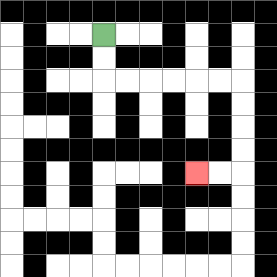{'start': '[4, 1]', 'end': '[8, 7]', 'path_directions': 'D,D,R,R,R,R,R,R,D,D,D,D,L,L', 'path_coordinates': '[[4, 1], [4, 2], [4, 3], [5, 3], [6, 3], [7, 3], [8, 3], [9, 3], [10, 3], [10, 4], [10, 5], [10, 6], [10, 7], [9, 7], [8, 7]]'}